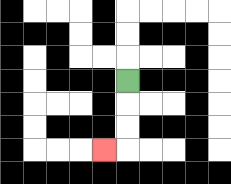{'start': '[5, 3]', 'end': '[4, 6]', 'path_directions': 'D,D,D,L', 'path_coordinates': '[[5, 3], [5, 4], [5, 5], [5, 6], [4, 6]]'}